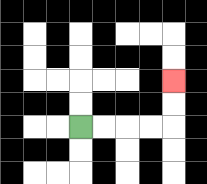{'start': '[3, 5]', 'end': '[7, 3]', 'path_directions': 'R,R,R,R,U,U', 'path_coordinates': '[[3, 5], [4, 5], [5, 5], [6, 5], [7, 5], [7, 4], [7, 3]]'}